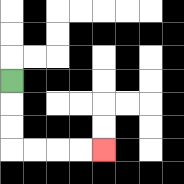{'start': '[0, 3]', 'end': '[4, 6]', 'path_directions': 'D,D,D,R,R,R,R', 'path_coordinates': '[[0, 3], [0, 4], [0, 5], [0, 6], [1, 6], [2, 6], [3, 6], [4, 6]]'}